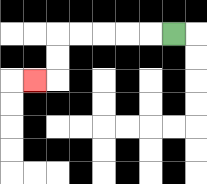{'start': '[7, 1]', 'end': '[1, 3]', 'path_directions': 'L,L,L,L,L,D,D,L', 'path_coordinates': '[[7, 1], [6, 1], [5, 1], [4, 1], [3, 1], [2, 1], [2, 2], [2, 3], [1, 3]]'}